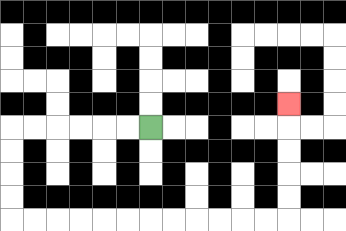{'start': '[6, 5]', 'end': '[12, 4]', 'path_directions': 'L,L,L,L,L,L,D,D,D,D,R,R,R,R,R,R,R,R,R,R,R,R,U,U,U,U,U', 'path_coordinates': '[[6, 5], [5, 5], [4, 5], [3, 5], [2, 5], [1, 5], [0, 5], [0, 6], [0, 7], [0, 8], [0, 9], [1, 9], [2, 9], [3, 9], [4, 9], [5, 9], [6, 9], [7, 9], [8, 9], [9, 9], [10, 9], [11, 9], [12, 9], [12, 8], [12, 7], [12, 6], [12, 5], [12, 4]]'}